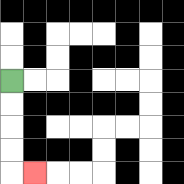{'start': '[0, 3]', 'end': '[1, 7]', 'path_directions': 'D,D,D,D,R', 'path_coordinates': '[[0, 3], [0, 4], [0, 5], [0, 6], [0, 7], [1, 7]]'}